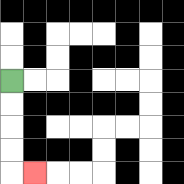{'start': '[0, 3]', 'end': '[1, 7]', 'path_directions': 'D,D,D,D,R', 'path_coordinates': '[[0, 3], [0, 4], [0, 5], [0, 6], [0, 7], [1, 7]]'}